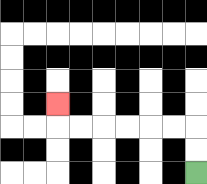{'start': '[8, 7]', 'end': '[2, 4]', 'path_directions': 'U,U,L,L,L,L,L,L,U', 'path_coordinates': '[[8, 7], [8, 6], [8, 5], [7, 5], [6, 5], [5, 5], [4, 5], [3, 5], [2, 5], [2, 4]]'}